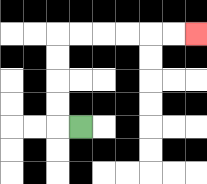{'start': '[3, 5]', 'end': '[8, 1]', 'path_directions': 'L,U,U,U,U,R,R,R,R,R,R', 'path_coordinates': '[[3, 5], [2, 5], [2, 4], [2, 3], [2, 2], [2, 1], [3, 1], [4, 1], [5, 1], [6, 1], [7, 1], [8, 1]]'}